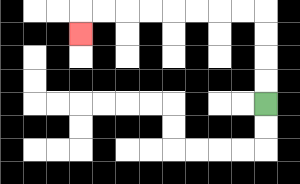{'start': '[11, 4]', 'end': '[3, 1]', 'path_directions': 'U,U,U,U,L,L,L,L,L,L,L,L,D', 'path_coordinates': '[[11, 4], [11, 3], [11, 2], [11, 1], [11, 0], [10, 0], [9, 0], [8, 0], [7, 0], [6, 0], [5, 0], [4, 0], [3, 0], [3, 1]]'}